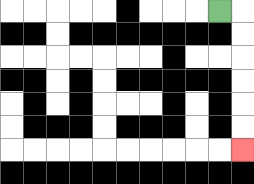{'start': '[9, 0]', 'end': '[10, 6]', 'path_directions': 'R,D,D,D,D,D,D', 'path_coordinates': '[[9, 0], [10, 0], [10, 1], [10, 2], [10, 3], [10, 4], [10, 5], [10, 6]]'}